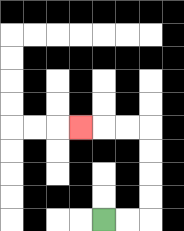{'start': '[4, 9]', 'end': '[3, 5]', 'path_directions': 'R,R,U,U,U,U,L,L,L', 'path_coordinates': '[[4, 9], [5, 9], [6, 9], [6, 8], [6, 7], [6, 6], [6, 5], [5, 5], [4, 5], [3, 5]]'}